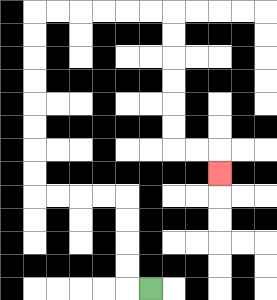{'start': '[6, 12]', 'end': '[9, 7]', 'path_directions': 'L,U,U,U,U,L,L,L,L,U,U,U,U,U,U,U,U,R,R,R,R,R,R,D,D,D,D,D,D,R,R,D', 'path_coordinates': '[[6, 12], [5, 12], [5, 11], [5, 10], [5, 9], [5, 8], [4, 8], [3, 8], [2, 8], [1, 8], [1, 7], [1, 6], [1, 5], [1, 4], [1, 3], [1, 2], [1, 1], [1, 0], [2, 0], [3, 0], [4, 0], [5, 0], [6, 0], [7, 0], [7, 1], [7, 2], [7, 3], [7, 4], [7, 5], [7, 6], [8, 6], [9, 6], [9, 7]]'}